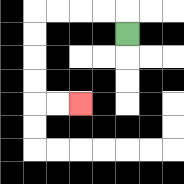{'start': '[5, 1]', 'end': '[3, 4]', 'path_directions': 'U,L,L,L,L,D,D,D,D,R,R', 'path_coordinates': '[[5, 1], [5, 0], [4, 0], [3, 0], [2, 0], [1, 0], [1, 1], [1, 2], [1, 3], [1, 4], [2, 4], [3, 4]]'}